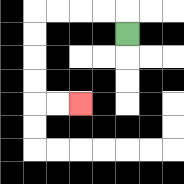{'start': '[5, 1]', 'end': '[3, 4]', 'path_directions': 'U,L,L,L,L,D,D,D,D,R,R', 'path_coordinates': '[[5, 1], [5, 0], [4, 0], [3, 0], [2, 0], [1, 0], [1, 1], [1, 2], [1, 3], [1, 4], [2, 4], [3, 4]]'}